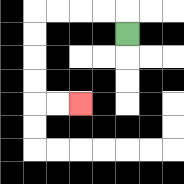{'start': '[5, 1]', 'end': '[3, 4]', 'path_directions': 'U,L,L,L,L,D,D,D,D,R,R', 'path_coordinates': '[[5, 1], [5, 0], [4, 0], [3, 0], [2, 0], [1, 0], [1, 1], [1, 2], [1, 3], [1, 4], [2, 4], [3, 4]]'}